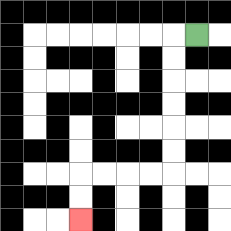{'start': '[8, 1]', 'end': '[3, 9]', 'path_directions': 'L,D,D,D,D,D,D,L,L,L,L,D,D', 'path_coordinates': '[[8, 1], [7, 1], [7, 2], [7, 3], [7, 4], [7, 5], [7, 6], [7, 7], [6, 7], [5, 7], [4, 7], [3, 7], [3, 8], [3, 9]]'}